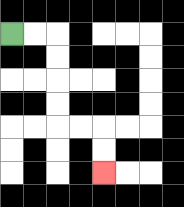{'start': '[0, 1]', 'end': '[4, 7]', 'path_directions': 'R,R,D,D,D,D,R,R,D,D', 'path_coordinates': '[[0, 1], [1, 1], [2, 1], [2, 2], [2, 3], [2, 4], [2, 5], [3, 5], [4, 5], [4, 6], [4, 7]]'}